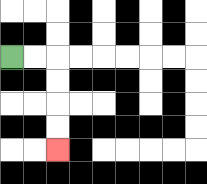{'start': '[0, 2]', 'end': '[2, 6]', 'path_directions': 'R,R,D,D,D,D', 'path_coordinates': '[[0, 2], [1, 2], [2, 2], [2, 3], [2, 4], [2, 5], [2, 6]]'}